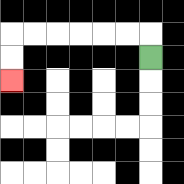{'start': '[6, 2]', 'end': '[0, 3]', 'path_directions': 'U,L,L,L,L,L,L,D,D', 'path_coordinates': '[[6, 2], [6, 1], [5, 1], [4, 1], [3, 1], [2, 1], [1, 1], [0, 1], [0, 2], [0, 3]]'}